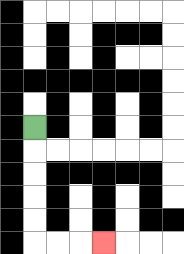{'start': '[1, 5]', 'end': '[4, 10]', 'path_directions': 'D,D,D,D,D,R,R,R', 'path_coordinates': '[[1, 5], [1, 6], [1, 7], [1, 8], [1, 9], [1, 10], [2, 10], [3, 10], [4, 10]]'}